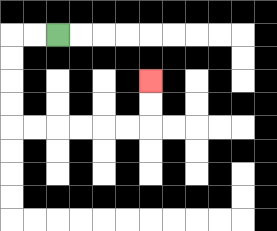{'start': '[2, 1]', 'end': '[6, 3]', 'path_directions': 'L,L,D,D,D,D,R,R,R,R,R,R,U,U', 'path_coordinates': '[[2, 1], [1, 1], [0, 1], [0, 2], [0, 3], [0, 4], [0, 5], [1, 5], [2, 5], [3, 5], [4, 5], [5, 5], [6, 5], [6, 4], [6, 3]]'}